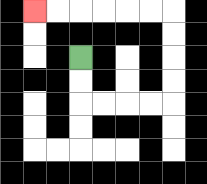{'start': '[3, 2]', 'end': '[1, 0]', 'path_directions': 'D,D,R,R,R,R,U,U,U,U,L,L,L,L,L,L', 'path_coordinates': '[[3, 2], [3, 3], [3, 4], [4, 4], [5, 4], [6, 4], [7, 4], [7, 3], [7, 2], [7, 1], [7, 0], [6, 0], [5, 0], [4, 0], [3, 0], [2, 0], [1, 0]]'}